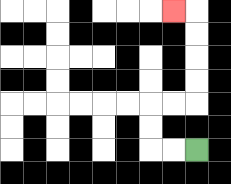{'start': '[8, 6]', 'end': '[7, 0]', 'path_directions': 'L,L,U,U,R,R,U,U,U,U,L', 'path_coordinates': '[[8, 6], [7, 6], [6, 6], [6, 5], [6, 4], [7, 4], [8, 4], [8, 3], [8, 2], [8, 1], [8, 0], [7, 0]]'}